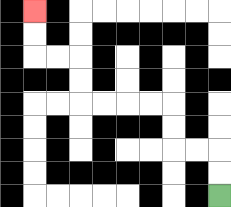{'start': '[9, 8]', 'end': '[1, 0]', 'path_directions': 'U,U,L,L,U,U,L,L,L,L,U,U,L,L,U,U', 'path_coordinates': '[[9, 8], [9, 7], [9, 6], [8, 6], [7, 6], [7, 5], [7, 4], [6, 4], [5, 4], [4, 4], [3, 4], [3, 3], [3, 2], [2, 2], [1, 2], [1, 1], [1, 0]]'}